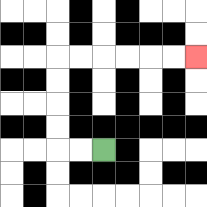{'start': '[4, 6]', 'end': '[8, 2]', 'path_directions': 'L,L,U,U,U,U,R,R,R,R,R,R', 'path_coordinates': '[[4, 6], [3, 6], [2, 6], [2, 5], [2, 4], [2, 3], [2, 2], [3, 2], [4, 2], [5, 2], [6, 2], [7, 2], [8, 2]]'}